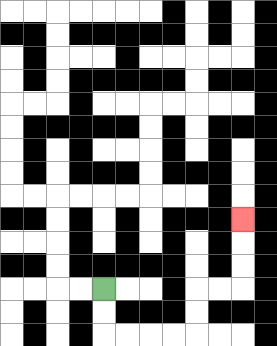{'start': '[4, 12]', 'end': '[10, 9]', 'path_directions': 'D,D,R,R,R,R,U,U,R,R,U,U,U', 'path_coordinates': '[[4, 12], [4, 13], [4, 14], [5, 14], [6, 14], [7, 14], [8, 14], [8, 13], [8, 12], [9, 12], [10, 12], [10, 11], [10, 10], [10, 9]]'}